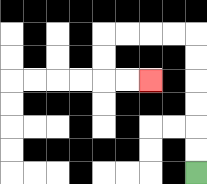{'start': '[8, 7]', 'end': '[6, 3]', 'path_directions': 'U,U,U,U,U,U,L,L,L,L,D,D,R,R', 'path_coordinates': '[[8, 7], [8, 6], [8, 5], [8, 4], [8, 3], [8, 2], [8, 1], [7, 1], [6, 1], [5, 1], [4, 1], [4, 2], [4, 3], [5, 3], [6, 3]]'}